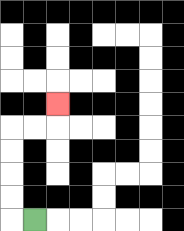{'start': '[1, 9]', 'end': '[2, 4]', 'path_directions': 'L,U,U,U,U,R,R,U', 'path_coordinates': '[[1, 9], [0, 9], [0, 8], [0, 7], [0, 6], [0, 5], [1, 5], [2, 5], [2, 4]]'}